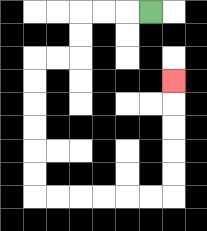{'start': '[6, 0]', 'end': '[7, 3]', 'path_directions': 'L,L,L,D,D,L,L,D,D,D,D,D,D,R,R,R,R,R,R,U,U,U,U,U', 'path_coordinates': '[[6, 0], [5, 0], [4, 0], [3, 0], [3, 1], [3, 2], [2, 2], [1, 2], [1, 3], [1, 4], [1, 5], [1, 6], [1, 7], [1, 8], [2, 8], [3, 8], [4, 8], [5, 8], [6, 8], [7, 8], [7, 7], [7, 6], [7, 5], [7, 4], [7, 3]]'}